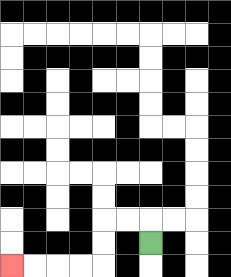{'start': '[6, 10]', 'end': '[0, 11]', 'path_directions': 'U,L,L,D,D,L,L,L,L', 'path_coordinates': '[[6, 10], [6, 9], [5, 9], [4, 9], [4, 10], [4, 11], [3, 11], [2, 11], [1, 11], [0, 11]]'}